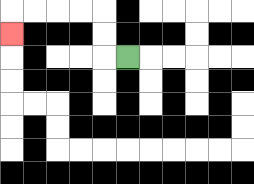{'start': '[5, 2]', 'end': '[0, 1]', 'path_directions': 'L,U,U,L,L,L,L,D', 'path_coordinates': '[[5, 2], [4, 2], [4, 1], [4, 0], [3, 0], [2, 0], [1, 0], [0, 0], [0, 1]]'}